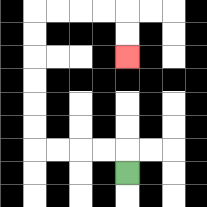{'start': '[5, 7]', 'end': '[5, 2]', 'path_directions': 'U,L,L,L,L,U,U,U,U,U,U,R,R,R,R,D,D', 'path_coordinates': '[[5, 7], [5, 6], [4, 6], [3, 6], [2, 6], [1, 6], [1, 5], [1, 4], [1, 3], [1, 2], [1, 1], [1, 0], [2, 0], [3, 0], [4, 0], [5, 0], [5, 1], [5, 2]]'}